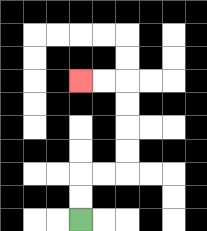{'start': '[3, 9]', 'end': '[3, 3]', 'path_directions': 'U,U,R,R,U,U,U,U,L,L', 'path_coordinates': '[[3, 9], [3, 8], [3, 7], [4, 7], [5, 7], [5, 6], [5, 5], [5, 4], [5, 3], [4, 3], [3, 3]]'}